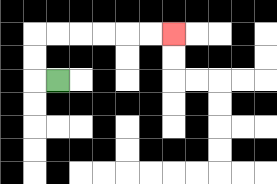{'start': '[2, 3]', 'end': '[7, 1]', 'path_directions': 'L,U,U,R,R,R,R,R,R', 'path_coordinates': '[[2, 3], [1, 3], [1, 2], [1, 1], [2, 1], [3, 1], [4, 1], [5, 1], [6, 1], [7, 1]]'}